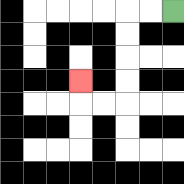{'start': '[7, 0]', 'end': '[3, 3]', 'path_directions': 'L,L,D,D,D,D,L,L,U', 'path_coordinates': '[[7, 0], [6, 0], [5, 0], [5, 1], [5, 2], [5, 3], [5, 4], [4, 4], [3, 4], [3, 3]]'}